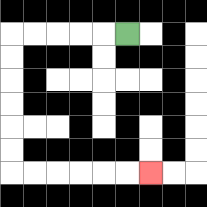{'start': '[5, 1]', 'end': '[6, 7]', 'path_directions': 'L,L,L,L,L,D,D,D,D,D,D,R,R,R,R,R,R', 'path_coordinates': '[[5, 1], [4, 1], [3, 1], [2, 1], [1, 1], [0, 1], [0, 2], [0, 3], [0, 4], [0, 5], [0, 6], [0, 7], [1, 7], [2, 7], [3, 7], [4, 7], [5, 7], [6, 7]]'}